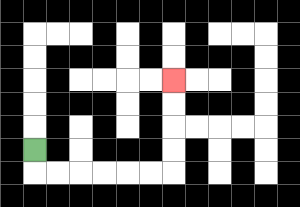{'start': '[1, 6]', 'end': '[7, 3]', 'path_directions': 'D,R,R,R,R,R,R,U,U,U,U', 'path_coordinates': '[[1, 6], [1, 7], [2, 7], [3, 7], [4, 7], [5, 7], [6, 7], [7, 7], [7, 6], [7, 5], [7, 4], [7, 3]]'}